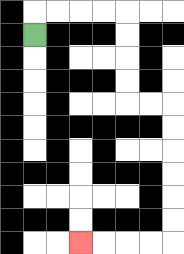{'start': '[1, 1]', 'end': '[3, 10]', 'path_directions': 'U,R,R,R,R,D,D,D,D,R,R,D,D,D,D,D,D,L,L,L,L', 'path_coordinates': '[[1, 1], [1, 0], [2, 0], [3, 0], [4, 0], [5, 0], [5, 1], [5, 2], [5, 3], [5, 4], [6, 4], [7, 4], [7, 5], [7, 6], [7, 7], [7, 8], [7, 9], [7, 10], [6, 10], [5, 10], [4, 10], [3, 10]]'}